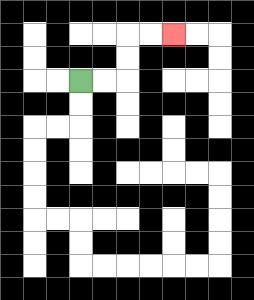{'start': '[3, 3]', 'end': '[7, 1]', 'path_directions': 'R,R,U,U,R,R', 'path_coordinates': '[[3, 3], [4, 3], [5, 3], [5, 2], [5, 1], [6, 1], [7, 1]]'}